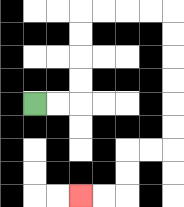{'start': '[1, 4]', 'end': '[3, 8]', 'path_directions': 'R,R,U,U,U,U,R,R,R,R,D,D,D,D,D,D,L,L,D,D,L,L', 'path_coordinates': '[[1, 4], [2, 4], [3, 4], [3, 3], [3, 2], [3, 1], [3, 0], [4, 0], [5, 0], [6, 0], [7, 0], [7, 1], [7, 2], [7, 3], [7, 4], [7, 5], [7, 6], [6, 6], [5, 6], [5, 7], [5, 8], [4, 8], [3, 8]]'}